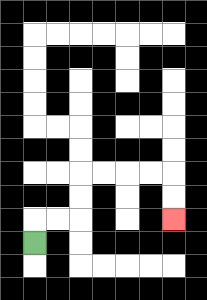{'start': '[1, 10]', 'end': '[7, 9]', 'path_directions': 'U,R,R,U,U,R,R,R,R,D,D', 'path_coordinates': '[[1, 10], [1, 9], [2, 9], [3, 9], [3, 8], [3, 7], [4, 7], [5, 7], [6, 7], [7, 7], [7, 8], [7, 9]]'}